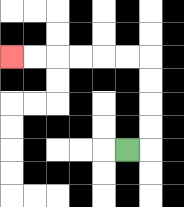{'start': '[5, 6]', 'end': '[0, 2]', 'path_directions': 'R,U,U,U,U,L,L,L,L,L,L', 'path_coordinates': '[[5, 6], [6, 6], [6, 5], [6, 4], [6, 3], [6, 2], [5, 2], [4, 2], [3, 2], [2, 2], [1, 2], [0, 2]]'}